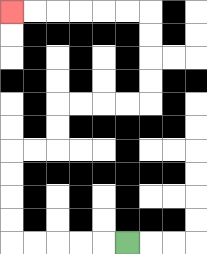{'start': '[5, 10]', 'end': '[0, 0]', 'path_directions': 'L,L,L,L,L,U,U,U,U,R,R,U,U,R,R,R,R,U,U,U,U,L,L,L,L,L,L', 'path_coordinates': '[[5, 10], [4, 10], [3, 10], [2, 10], [1, 10], [0, 10], [0, 9], [0, 8], [0, 7], [0, 6], [1, 6], [2, 6], [2, 5], [2, 4], [3, 4], [4, 4], [5, 4], [6, 4], [6, 3], [6, 2], [6, 1], [6, 0], [5, 0], [4, 0], [3, 0], [2, 0], [1, 0], [0, 0]]'}